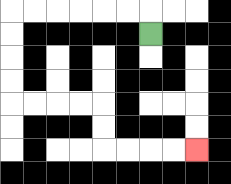{'start': '[6, 1]', 'end': '[8, 6]', 'path_directions': 'U,L,L,L,L,L,L,D,D,D,D,R,R,R,R,D,D,R,R,R,R', 'path_coordinates': '[[6, 1], [6, 0], [5, 0], [4, 0], [3, 0], [2, 0], [1, 0], [0, 0], [0, 1], [0, 2], [0, 3], [0, 4], [1, 4], [2, 4], [3, 4], [4, 4], [4, 5], [4, 6], [5, 6], [6, 6], [7, 6], [8, 6]]'}